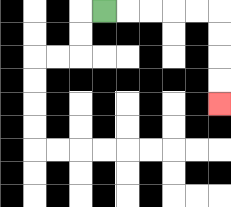{'start': '[4, 0]', 'end': '[9, 4]', 'path_directions': 'R,R,R,R,R,D,D,D,D', 'path_coordinates': '[[4, 0], [5, 0], [6, 0], [7, 0], [8, 0], [9, 0], [9, 1], [9, 2], [9, 3], [9, 4]]'}